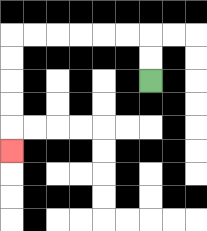{'start': '[6, 3]', 'end': '[0, 6]', 'path_directions': 'U,U,L,L,L,L,L,L,D,D,D,D,D', 'path_coordinates': '[[6, 3], [6, 2], [6, 1], [5, 1], [4, 1], [3, 1], [2, 1], [1, 1], [0, 1], [0, 2], [0, 3], [0, 4], [0, 5], [0, 6]]'}